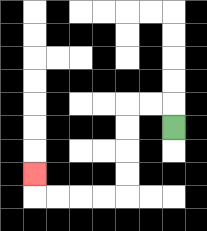{'start': '[7, 5]', 'end': '[1, 7]', 'path_directions': 'U,L,L,D,D,D,D,L,L,L,L,U', 'path_coordinates': '[[7, 5], [7, 4], [6, 4], [5, 4], [5, 5], [5, 6], [5, 7], [5, 8], [4, 8], [3, 8], [2, 8], [1, 8], [1, 7]]'}